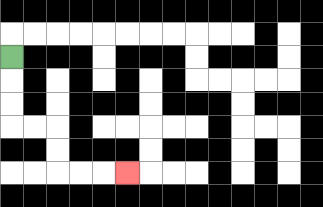{'start': '[0, 2]', 'end': '[5, 7]', 'path_directions': 'D,D,D,R,R,D,D,R,R,R', 'path_coordinates': '[[0, 2], [0, 3], [0, 4], [0, 5], [1, 5], [2, 5], [2, 6], [2, 7], [3, 7], [4, 7], [5, 7]]'}